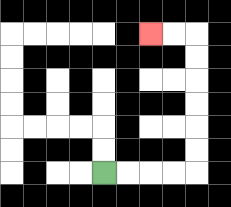{'start': '[4, 7]', 'end': '[6, 1]', 'path_directions': 'R,R,R,R,U,U,U,U,U,U,L,L', 'path_coordinates': '[[4, 7], [5, 7], [6, 7], [7, 7], [8, 7], [8, 6], [8, 5], [8, 4], [8, 3], [8, 2], [8, 1], [7, 1], [6, 1]]'}